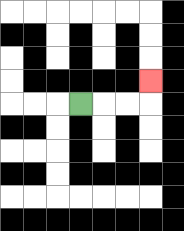{'start': '[3, 4]', 'end': '[6, 3]', 'path_directions': 'R,R,R,U', 'path_coordinates': '[[3, 4], [4, 4], [5, 4], [6, 4], [6, 3]]'}